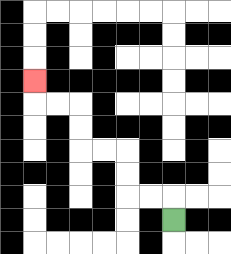{'start': '[7, 9]', 'end': '[1, 3]', 'path_directions': 'U,L,L,U,U,L,L,U,U,L,L,U', 'path_coordinates': '[[7, 9], [7, 8], [6, 8], [5, 8], [5, 7], [5, 6], [4, 6], [3, 6], [3, 5], [3, 4], [2, 4], [1, 4], [1, 3]]'}